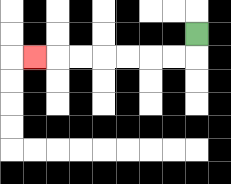{'start': '[8, 1]', 'end': '[1, 2]', 'path_directions': 'D,L,L,L,L,L,L,L', 'path_coordinates': '[[8, 1], [8, 2], [7, 2], [6, 2], [5, 2], [4, 2], [3, 2], [2, 2], [1, 2]]'}